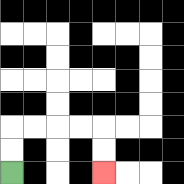{'start': '[0, 7]', 'end': '[4, 7]', 'path_directions': 'U,U,R,R,R,R,D,D', 'path_coordinates': '[[0, 7], [0, 6], [0, 5], [1, 5], [2, 5], [3, 5], [4, 5], [4, 6], [4, 7]]'}